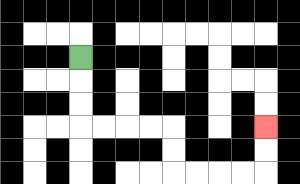{'start': '[3, 2]', 'end': '[11, 5]', 'path_directions': 'D,D,D,R,R,R,R,D,D,R,R,R,R,U,U', 'path_coordinates': '[[3, 2], [3, 3], [3, 4], [3, 5], [4, 5], [5, 5], [6, 5], [7, 5], [7, 6], [7, 7], [8, 7], [9, 7], [10, 7], [11, 7], [11, 6], [11, 5]]'}